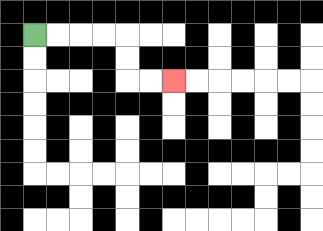{'start': '[1, 1]', 'end': '[7, 3]', 'path_directions': 'R,R,R,R,D,D,R,R', 'path_coordinates': '[[1, 1], [2, 1], [3, 1], [4, 1], [5, 1], [5, 2], [5, 3], [6, 3], [7, 3]]'}